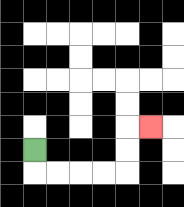{'start': '[1, 6]', 'end': '[6, 5]', 'path_directions': 'D,R,R,R,R,U,U,R', 'path_coordinates': '[[1, 6], [1, 7], [2, 7], [3, 7], [4, 7], [5, 7], [5, 6], [5, 5], [6, 5]]'}